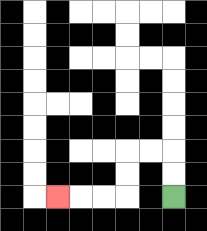{'start': '[7, 8]', 'end': '[2, 8]', 'path_directions': 'U,U,L,L,D,D,L,L,L', 'path_coordinates': '[[7, 8], [7, 7], [7, 6], [6, 6], [5, 6], [5, 7], [5, 8], [4, 8], [3, 8], [2, 8]]'}